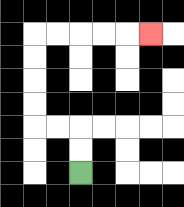{'start': '[3, 7]', 'end': '[6, 1]', 'path_directions': 'U,U,L,L,U,U,U,U,R,R,R,R,R', 'path_coordinates': '[[3, 7], [3, 6], [3, 5], [2, 5], [1, 5], [1, 4], [1, 3], [1, 2], [1, 1], [2, 1], [3, 1], [4, 1], [5, 1], [6, 1]]'}